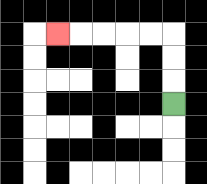{'start': '[7, 4]', 'end': '[2, 1]', 'path_directions': 'U,U,U,L,L,L,L,L', 'path_coordinates': '[[7, 4], [7, 3], [7, 2], [7, 1], [6, 1], [5, 1], [4, 1], [3, 1], [2, 1]]'}